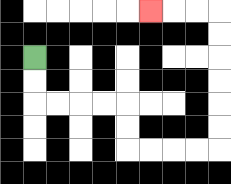{'start': '[1, 2]', 'end': '[6, 0]', 'path_directions': 'D,D,R,R,R,R,D,D,R,R,R,R,U,U,U,U,U,U,L,L,L', 'path_coordinates': '[[1, 2], [1, 3], [1, 4], [2, 4], [3, 4], [4, 4], [5, 4], [5, 5], [5, 6], [6, 6], [7, 6], [8, 6], [9, 6], [9, 5], [9, 4], [9, 3], [9, 2], [9, 1], [9, 0], [8, 0], [7, 0], [6, 0]]'}